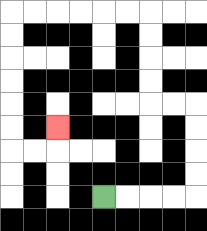{'start': '[4, 8]', 'end': '[2, 5]', 'path_directions': 'R,R,R,R,U,U,U,U,L,L,U,U,U,U,L,L,L,L,L,L,D,D,D,D,D,D,R,R,U', 'path_coordinates': '[[4, 8], [5, 8], [6, 8], [7, 8], [8, 8], [8, 7], [8, 6], [8, 5], [8, 4], [7, 4], [6, 4], [6, 3], [6, 2], [6, 1], [6, 0], [5, 0], [4, 0], [3, 0], [2, 0], [1, 0], [0, 0], [0, 1], [0, 2], [0, 3], [0, 4], [0, 5], [0, 6], [1, 6], [2, 6], [2, 5]]'}